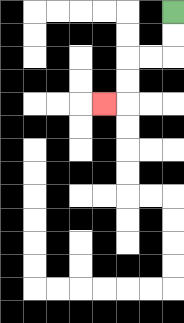{'start': '[7, 0]', 'end': '[4, 4]', 'path_directions': 'D,D,L,L,D,D,L', 'path_coordinates': '[[7, 0], [7, 1], [7, 2], [6, 2], [5, 2], [5, 3], [5, 4], [4, 4]]'}